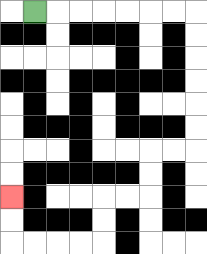{'start': '[1, 0]', 'end': '[0, 8]', 'path_directions': 'R,R,R,R,R,R,R,D,D,D,D,D,D,L,L,D,D,L,L,D,D,L,L,L,L,U,U', 'path_coordinates': '[[1, 0], [2, 0], [3, 0], [4, 0], [5, 0], [6, 0], [7, 0], [8, 0], [8, 1], [8, 2], [8, 3], [8, 4], [8, 5], [8, 6], [7, 6], [6, 6], [6, 7], [6, 8], [5, 8], [4, 8], [4, 9], [4, 10], [3, 10], [2, 10], [1, 10], [0, 10], [0, 9], [0, 8]]'}